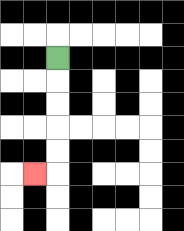{'start': '[2, 2]', 'end': '[1, 7]', 'path_directions': 'D,D,D,D,D,L', 'path_coordinates': '[[2, 2], [2, 3], [2, 4], [2, 5], [2, 6], [2, 7], [1, 7]]'}